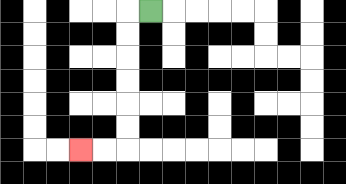{'start': '[6, 0]', 'end': '[3, 6]', 'path_directions': 'L,D,D,D,D,D,D,L,L', 'path_coordinates': '[[6, 0], [5, 0], [5, 1], [5, 2], [5, 3], [5, 4], [5, 5], [5, 6], [4, 6], [3, 6]]'}